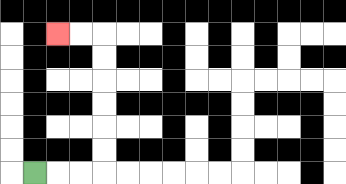{'start': '[1, 7]', 'end': '[2, 1]', 'path_directions': 'R,R,R,U,U,U,U,U,U,L,L', 'path_coordinates': '[[1, 7], [2, 7], [3, 7], [4, 7], [4, 6], [4, 5], [4, 4], [4, 3], [4, 2], [4, 1], [3, 1], [2, 1]]'}